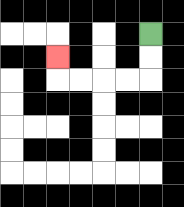{'start': '[6, 1]', 'end': '[2, 2]', 'path_directions': 'D,D,L,L,L,L,U', 'path_coordinates': '[[6, 1], [6, 2], [6, 3], [5, 3], [4, 3], [3, 3], [2, 3], [2, 2]]'}